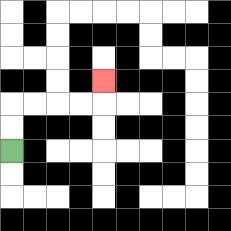{'start': '[0, 6]', 'end': '[4, 3]', 'path_directions': 'U,U,R,R,R,R,U', 'path_coordinates': '[[0, 6], [0, 5], [0, 4], [1, 4], [2, 4], [3, 4], [4, 4], [4, 3]]'}